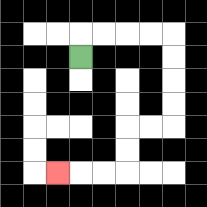{'start': '[3, 2]', 'end': '[2, 7]', 'path_directions': 'U,R,R,R,R,D,D,D,D,L,L,D,D,L,L,L', 'path_coordinates': '[[3, 2], [3, 1], [4, 1], [5, 1], [6, 1], [7, 1], [7, 2], [7, 3], [7, 4], [7, 5], [6, 5], [5, 5], [5, 6], [5, 7], [4, 7], [3, 7], [2, 7]]'}